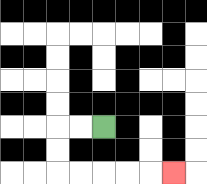{'start': '[4, 5]', 'end': '[7, 7]', 'path_directions': 'L,L,D,D,R,R,R,R,R', 'path_coordinates': '[[4, 5], [3, 5], [2, 5], [2, 6], [2, 7], [3, 7], [4, 7], [5, 7], [6, 7], [7, 7]]'}